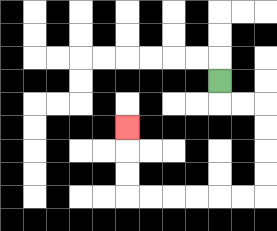{'start': '[9, 3]', 'end': '[5, 5]', 'path_directions': 'D,R,R,D,D,D,D,L,L,L,L,L,L,U,U,U', 'path_coordinates': '[[9, 3], [9, 4], [10, 4], [11, 4], [11, 5], [11, 6], [11, 7], [11, 8], [10, 8], [9, 8], [8, 8], [7, 8], [6, 8], [5, 8], [5, 7], [5, 6], [5, 5]]'}